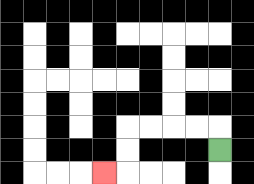{'start': '[9, 6]', 'end': '[4, 7]', 'path_directions': 'U,L,L,L,L,D,D,L', 'path_coordinates': '[[9, 6], [9, 5], [8, 5], [7, 5], [6, 5], [5, 5], [5, 6], [5, 7], [4, 7]]'}